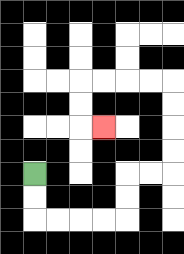{'start': '[1, 7]', 'end': '[4, 5]', 'path_directions': 'D,D,R,R,R,R,U,U,R,R,U,U,U,U,L,L,L,L,D,D,R', 'path_coordinates': '[[1, 7], [1, 8], [1, 9], [2, 9], [3, 9], [4, 9], [5, 9], [5, 8], [5, 7], [6, 7], [7, 7], [7, 6], [7, 5], [7, 4], [7, 3], [6, 3], [5, 3], [4, 3], [3, 3], [3, 4], [3, 5], [4, 5]]'}